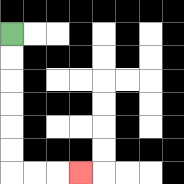{'start': '[0, 1]', 'end': '[3, 7]', 'path_directions': 'D,D,D,D,D,D,R,R,R', 'path_coordinates': '[[0, 1], [0, 2], [0, 3], [0, 4], [0, 5], [0, 6], [0, 7], [1, 7], [2, 7], [3, 7]]'}